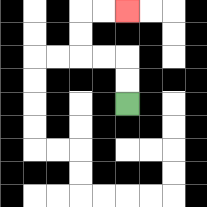{'start': '[5, 4]', 'end': '[5, 0]', 'path_directions': 'U,U,L,L,U,U,R,R', 'path_coordinates': '[[5, 4], [5, 3], [5, 2], [4, 2], [3, 2], [3, 1], [3, 0], [4, 0], [5, 0]]'}